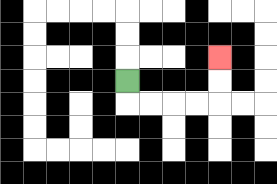{'start': '[5, 3]', 'end': '[9, 2]', 'path_directions': 'D,R,R,R,R,U,U', 'path_coordinates': '[[5, 3], [5, 4], [6, 4], [7, 4], [8, 4], [9, 4], [9, 3], [9, 2]]'}